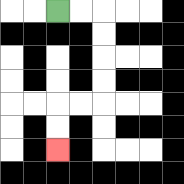{'start': '[2, 0]', 'end': '[2, 6]', 'path_directions': 'R,R,D,D,D,D,L,L,D,D', 'path_coordinates': '[[2, 0], [3, 0], [4, 0], [4, 1], [4, 2], [4, 3], [4, 4], [3, 4], [2, 4], [2, 5], [2, 6]]'}